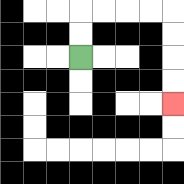{'start': '[3, 2]', 'end': '[7, 4]', 'path_directions': 'U,U,R,R,R,R,D,D,D,D', 'path_coordinates': '[[3, 2], [3, 1], [3, 0], [4, 0], [5, 0], [6, 0], [7, 0], [7, 1], [7, 2], [7, 3], [7, 4]]'}